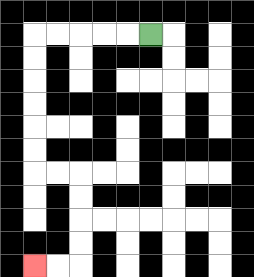{'start': '[6, 1]', 'end': '[1, 11]', 'path_directions': 'L,L,L,L,L,D,D,D,D,D,D,R,R,D,D,D,D,L,L', 'path_coordinates': '[[6, 1], [5, 1], [4, 1], [3, 1], [2, 1], [1, 1], [1, 2], [1, 3], [1, 4], [1, 5], [1, 6], [1, 7], [2, 7], [3, 7], [3, 8], [3, 9], [3, 10], [3, 11], [2, 11], [1, 11]]'}